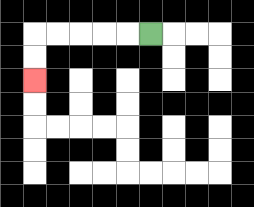{'start': '[6, 1]', 'end': '[1, 3]', 'path_directions': 'L,L,L,L,L,D,D', 'path_coordinates': '[[6, 1], [5, 1], [4, 1], [3, 1], [2, 1], [1, 1], [1, 2], [1, 3]]'}